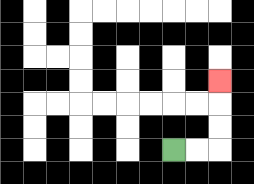{'start': '[7, 6]', 'end': '[9, 3]', 'path_directions': 'R,R,U,U,U', 'path_coordinates': '[[7, 6], [8, 6], [9, 6], [9, 5], [9, 4], [9, 3]]'}